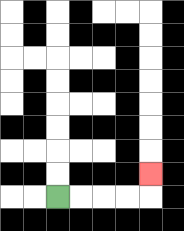{'start': '[2, 8]', 'end': '[6, 7]', 'path_directions': 'R,R,R,R,U', 'path_coordinates': '[[2, 8], [3, 8], [4, 8], [5, 8], [6, 8], [6, 7]]'}